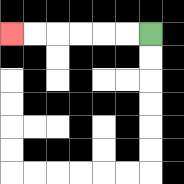{'start': '[6, 1]', 'end': '[0, 1]', 'path_directions': 'L,L,L,L,L,L', 'path_coordinates': '[[6, 1], [5, 1], [4, 1], [3, 1], [2, 1], [1, 1], [0, 1]]'}